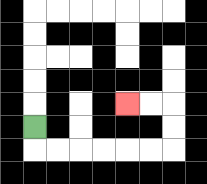{'start': '[1, 5]', 'end': '[5, 4]', 'path_directions': 'D,R,R,R,R,R,R,U,U,L,L', 'path_coordinates': '[[1, 5], [1, 6], [2, 6], [3, 6], [4, 6], [5, 6], [6, 6], [7, 6], [7, 5], [7, 4], [6, 4], [5, 4]]'}